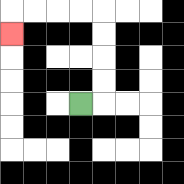{'start': '[3, 4]', 'end': '[0, 1]', 'path_directions': 'R,U,U,U,U,L,L,L,L,D', 'path_coordinates': '[[3, 4], [4, 4], [4, 3], [4, 2], [4, 1], [4, 0], [3, 0], [2, 0], [1, 0], [0, 0], [0, 1]]'}